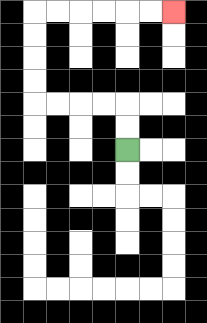{'start': '[5, 6]', 'end': '[7, 0]', 'path_directions': 'U,U,L,L,L,L,U,U,U,U,R,R,R,R,R,R', 'path_coordinates': '[[5, 6], [5, 5], [5, 4], [4, 4], [3, 4], [2, 4], [1, 4], [1, 3], [1, 2], [1, 1], [1, 0], [2, 0], [3, 0], [4, 0], [5, 0], [6, 0], [7, 0]]'}